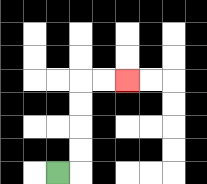{'start': '[2, 7]', 'end': '[5, 3]', 'path_directions': 'R,U,U,U,U,R,R', 'path_coordinates': '[[2, 7], [3, 7], [3, 6], [3, 5], [3, 4], [3, 3], [4, 3], [5, 3]]'}